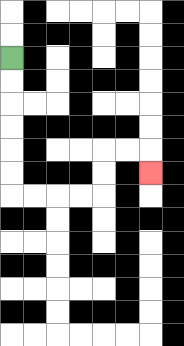{'start': '[0, 2]', 'end': '[6, 7]', 'path_directions': 'D,D,D,D,D,D,R,R,R,R,U,U,R,R,D', 'path_coordinates': '[[0, 2], [0, 3], [0, 4], [0, 5], [0, 6], [0, 7], [0, 8], [1, 8], [2, 8], [3, 8], [4, 8], [4, 7], [4, 6], [5, 6], [6, 6], [6, 7]]'}